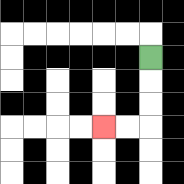{'start': '[6, 2]', 'end': '[4, 5]', 'path_directions': 'D,D,D,L,L', 'path_coordinates': '[[6, 2], [6, 3], [6, 4], [6, 5], [5, 5], [4, 5]]'}